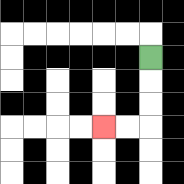{'start': '[6, 2]', 'end': '[4, 5]', 'path_directions': 'D,D,D,L,L', 'path_coordinates': '[[6, 2], [6, 3], [6, 4], [6, 5], [5, 5], [4, 5]]'}